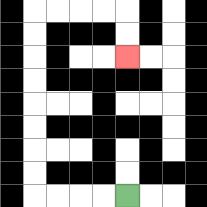{'start': '[5, 8]', 'end': '[5, 2]', 'path_directions': 'L,L,L,L,U,U,U,U,U,U,U,U,R,R,R,R,D,D', 'path_coordinates': '[[5, 8], [4, 8], [3, 8], [2, 8], [1, 8], [1, 7], [1, 6], [1, 5], [1, 4], [1, 3], [1, 2], [1, 1], [1, 0], [2, 0], [3, 0], [4, 0], [5, 0], [5, 1], [5, 2]]'}